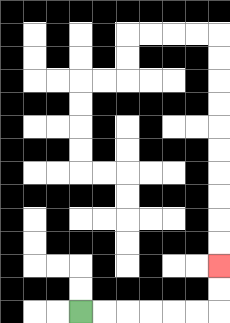{'start': '[3, 13]', 'end': '[9, 11]', 'path_directions': 'R,R,R,R,R,R,U,U', 'path_coordinates': '[[3, 13], [4, 13], [5, 13], [6, 13], [7, 13], [8, 13], [9, 13], [9, 12], [9, 11]]'}